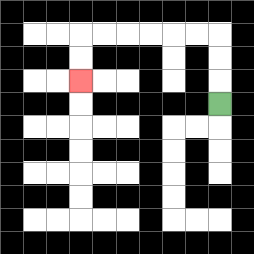{'start': '[9, 4]', 'end': '[3, 3]', 'path_directions': 'U,U,U,L,L,L,L,L,L,D,D', 'path_coordinates': '[[9, 4], [9, 3], [9, 2], [9, 1], [8, 1], [7, 1], [6, 1], [5, 1], [4, 1], [3, 1], [3, 2], [3, 3]]'}